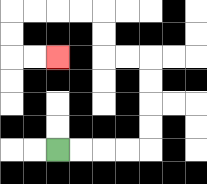{'start': '[2, 6]', 'end': '[2, 2]', 'path_directions': 'R,R,R,R,U,U,U,U,L,L,U,U,L,L,L,L,D,D,R,R', 'path_coordinates': '[[2, 6], [3, 6], [4, 6], [5, 6], [6, 6], [6, 5], [6, 4], [6, 3], [6, 2], [5, 2], [4, 2], [4, 1], [4, 0], [3, 0], [2, 0], [1, 0], [0, 0], [0, 1], [0, 2], [1, 2], [2, 2]]'}